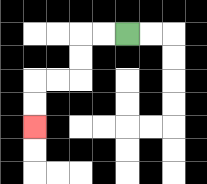{'start': '[5, 1]', 'end': '[1, 5]', 'path_directions': 'L,L,D,D,L,L,D,D', 'path_coordinates': '[[5, 1], [4, 1], [3, 1], [3, 2], [3, 3], [2, 3], [1, 3], [1, 4], [1, 5]]'}